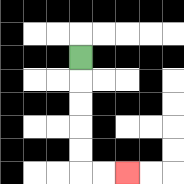{'start': '[3, 2]', 'end': '[5, 7]', 'path_directions': 'D,D,D,D,D,R,R', 'path_coordinates': '[[3, 2], [3, 3], [3, 4], [3, 5], [3, 6], [3, 7], [4, 7], [5, 7]]'}